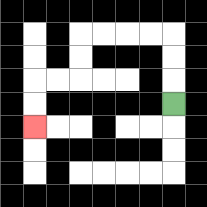{'start': '[7, 4]', 'end': '[1, 5]', 'path_directions': 'U,U,U,L,L,L,L,D,D,L,L,D,D', 'path_coordinates': '[[7, 4], [7, 3], [7, 2], [7, 1], [6, 1], [5, 1], [4, 1], [3, 1], [3, 2], [3, 3], [2, 3], [1, 3], [1, 4], [1, 5]]'}